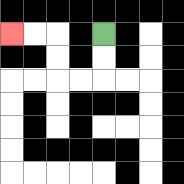{'start': '[4, 1]', 'end': '[0, 1]', 'path_directions': 'D,D,L,L,U,U,L,L', 'path_coordinates': '[[4, 1], [4, 2], [4, 3], [3, 3], [2, 3], [2, 2], [2, 1], [1, 1], [0, 1]]'}